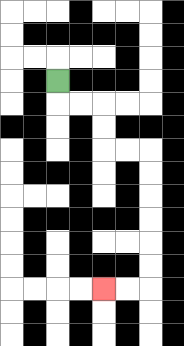{'start': '[2, 3]', 'end': '[4, 12]', 'path_directions': 'D,R,R,D,D,R,R,D,D,D,D,D,D,L,L', 'path_coordinates': '[[2, 3], [2, 4], [3, 4], [4, 4], [4, 5], [4, 6], [5, 6], [6, 6], [6, 7], [6, 8], [6, 9], [6, 10], [6, 11], [6, 12], [5, 12], [4, 12]]'}